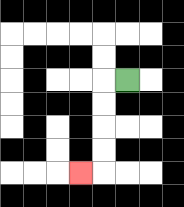{'start': '[5, 3]', 'end': '[3, 7]', 'path_directions': 'L,D,D,D,D,L', 'path_coordinates': '[[5, 3], [4, 3], [4, 4], [4, 5], [4, 6], [4, 7], [3, 7]]'}